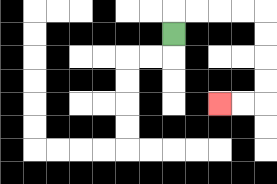{'start': '[7, 1]', 'end': '[9, 4]', 'path_directions': 'U,R,R,R,R,D,D,D,D,L,L', 'path_coordinates': '[[7, 1], [7, 0], [8, 0], [9, 0], [10, 0], [11, 0], [11, 1], [11, 2], [11, 3], [11, 4], [10, 4], [9, 4]]'}